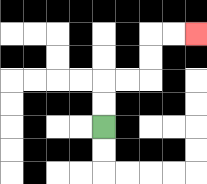{'start': '[4, 5]', 'end': '[8, 1]', 'path_directions': 'U,U,R,R,U,U,R,R', 'path_coordinates': '[[4, 5], [4, 4], [4, 3], [5, 3], [6, 3], [6, 2], [6, 1], [7, 1], [8, 1]]'}